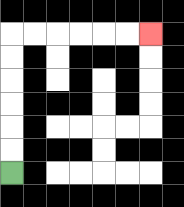{'start': '[0, 7]', 'end': '[6, 1]', 'path_directions': 'U,U,U,U,U,U,R,R,R,R,R,R', 'path_coordinates': '[[0, 7], [0, 6], [0, 5], [0, 4], [0, 3], [0, 2], [0, 1], [1, 1], [2, 1], [3, 1], [4, 1], [5, 1], [6, 1]]'}